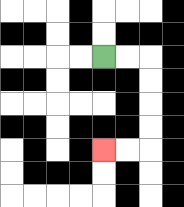{'start': '[4, 2]', 'end': '[4, 6]', 'path_directions': 'R,R,D,D,D,D,L,L', 'path_coordinates': '[[4, 2], [5, 2], [6, 2], [6, 3], [6, 4], [6, 5], [6, 6], [5, 6], [4, 6]]'}